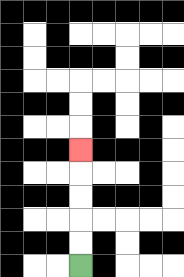{'start': '[3, 11]', 'end': '[3, 6]', 'path_directions': 'U,U,U,U,U', 'path_coordinates': '[[3, 11], [3, 10], [3, 9], [3, 8], [3, 7], [3, 6]]'}